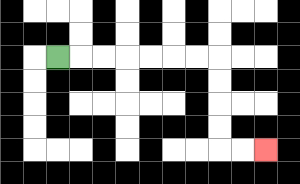{'start': '[2, 2]', 'end': '[11, 6]', 'path_directions': 'R,R,R,R,R,R,R,D,D,D,D,R,R', 'path_coordinates': '[[2, 2], [3, 2], [4, 2], [5, 2], [6, 2], [7, 2], [8, 2], [9, 2], [9, 3], [9, 4], [9, 5], [9, 6], [10, 6], [11, 6]]'}